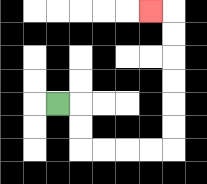{'start': '[2, 4]', 'end': '[6, 0]', 'path_directions': 'R,D,D,R,R,R,R,U,U,U,U,U,U,L', 'path_coordinates': '[[2, 4], [3, 4], [3, 5], [3, 6], [4, 6], [5, 6], [6, 6], [7, 6], [7, 5], [7, 4], [7, 3], [7, 2], [7, 1], [7, 0], [6, 0]]'}